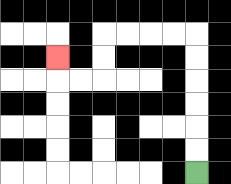{'start': '[8, 7]', 'end': '[2, 2]', 'path_directions': 'U,U,U,U,U,U,L,L,L,L,D,D,L,L,U', 'path_coordinates': '[[8, 7], [8, 6], [8, 5], [8, 4], [8, 3], [8, 2], [8, 1], [7, 1], [6, 1], [5, 1], [4, 1], [4, 2], [4, 3], [3, 3], [2, 3], [2, 2]]'}